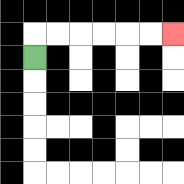{'start': '[1, 2]', 'end': '[7, 1]', 'path_directions': 'U,R,R,R,R,R,R', 'path_coordinates': '[[1, 2], [1, 1], [2, 1], [3, 1], [4, 1], [5, 1], [6, 1], [7, 1]]'}